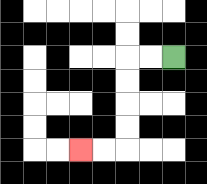{'start': '[7, 2]', 'end': '[3, 6]', 'path_directions': 'L,L,D,D,D,D,L,L', 'path_coordinates': '[[7, 2], [6, 2], [5, 2], [5, 3], [5, 4], [5, 5], [5, 6], [4, 6], [3, 6]]'}